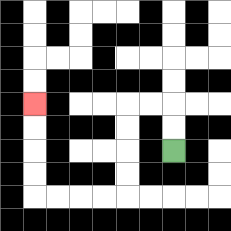{'start': '[7, 6]', 'end': '[1, 4]', 'path_directions': 'U,U,L,L,D,D,D,D,L,L,L,L,U,U,U,U', 'path_coordinates': '[[7, 6], [7, 5], [7, 4], [6, 4], [5, 4], [5, 5], [5, 6], [5, 7], [5, 8], [4, 8], [3, 8], [2, 8], [1, 8], [1, 7], [1, 6], [1, 5], [1, 4]]'}